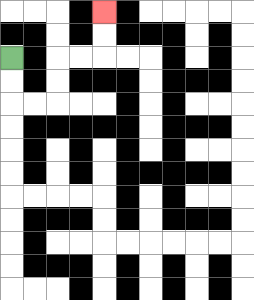{'start': '[0, 2]', 'end': '[4, 0]', 'path_directions': 'D,D,R,R,U,U,R,R,U,U', 'path_coordinates': '[[0, 2], [0, 3], [0, 4], [1, 4], [2, 4], [2, 3], [2, 2], [3, 2], [4, 2], [4, 1], [4, 0]]'}